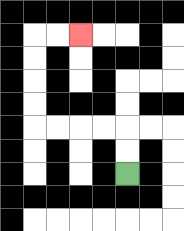{'start': '[5, 7]', 'end': '[3, 1]', 'path_directions': 'U,U,L,L,L,L,U,U,U,U,R,R', 'path_coordinates': '[[5, 7], [5, 6], [5, 5], [4, 5], [3, 5], [2, 5], [1, 5], [1, 4], [1, 3], [1, 2], [1, 1], [2, 1], [3, 1]]'}